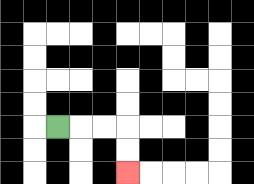{'start': '[2, 5]', 'end': '[5, 7]', 'path_directions': 'R,R,R,D,D', 'path_coordinates': '[[2, 5], [3, 5], [4, 5], [5, 5], [5, 6], [5, 7]]'}